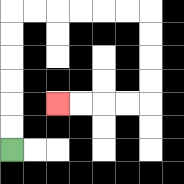{'start': '[0, 6]', 'end': '[2, 4]', 'path_directions': 'U,U,U,U,U,U,R,R,R,R,R,R,D,D,D,D,L,L,L,L', 'path_coordinates': '[[0, 6], [0, 5], [0, 4], [0, 3], [0, 2], [0, 1], [0, 0], [1, 0], [2, 0], [3, 0], [4, 0], [5, 0], [6, 0], [6, 1], [6, 2], [6, 3], [6, 4], [5, 4], [4, 4], [3, 4], [2, 4]]'}